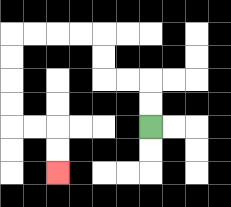{'start': '[6, 5]', 'end': '[2, 7]', 'path_directions': 'U,U,L,L,U,U,L,L,L,L,D,D,D,D,R,R,D,D', 'path_coordinates': '[[6, 5], [6, 4], [6, 3], [5, 3], [4, 3], [4, 2], [4, 1], [3, 1], [2, 1], [1, 1], [0, 1], [0, 2], [0, 3], [0, 4], [0, 5], [1, 5], [2, 5], [2, 6], [2, 7]]'}